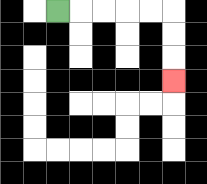{'start': '[2, 0]', 'end': '[7, 3]', 'path_directions': 'R,R,R,R,R,D,D,D', 'path_coordinates': '[[2, 0], [3, 0], [4, 0], [5, 0], [6, 0], [7, 0], [7, 1], [7, 2], [7, 3]]'}